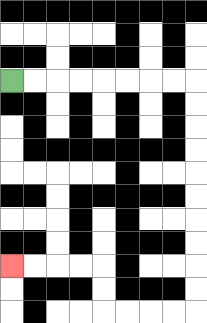{'start': '[0, 3]', 'end': '[0, 11]', 'path_directions': 'R,R,R,R,R,R,R,R,D,D,D,D,D,D,D,D,D,D,L,L,L,L,U,U,L,L,L,L', 'path_coordinates': '[[0, 3], [1, 3], [2, 3], [3, 3], [4, 3], [5, 3], [6, 3], [7, 3], [8, 3], [8, 4], [8, 5], [8, 6], [8, 7], [8, 8], [8, 9], [8, 10], [8, 11], [8, 12], [8, 13], [7, 13], [6, 13], [5, 13], [4, 13], [4, 12], [4, 11], [3, 11], [2, 11], [1, 11], [0, 11]]'}